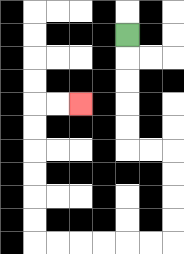{'start': '[5, 1]', 'end': '[3, 4]', 'path_directions': 'D,D,D,D,D,R,R,D,D,D,D,L,L,L,L,L,L,U,U,U,U,U,U,R,R', 'path_coordinates': '[[5, 1], [5, 2], [5, 3], [5, 4], [5, 5], [5, 6], [6, 6], [7, 6], [7, 7], [7, 8], [7, 9], [7, 10], [6, 10], [5, 10], [4, 10], [3, 10], [2, 10], [1, 10], [1, 9], [1, 8], [1, 7], [1, 6], [1, 5], [1, 4], [2, 4], [3, 4]]'}